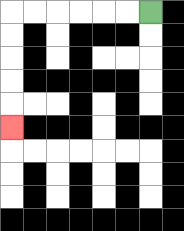{'start': '[6, 0]', 'end': '[0, 5]', 'path_directions': 'L,L,L,L,L,L,D,D,D,D,D', 'path_coordinates': '[[6, 0], [5, 0], [4, 0], [3, 0], [2, 0], [1, 0], [0, 0], [0, 1], [0, 2], [0, 3], [0, 4], [0, 5]]'}